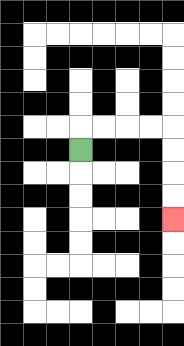{'start': '[3, 6]', 'end': '[7, 9]', 'path_directions': 'U,R,R,R,R,D,D,D,D', 'path_coordinates': '[[3, 6], [3, 5], [4, 5], [5, 5], [6, 5], [7, 5], [7, 6], [7, 7], [7, 8], [7, 9]]'}